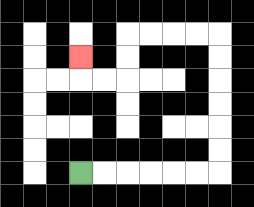{'start': '[3, 7]', 'end': '[3, 2]', 'path_directions': 'R,R,R,R,R,R,U,U,U,U,U,U,L,L,L,L,D,D,L,L,U', 'path_coordinates': '[[3, 7], [4, 7], [5, 7], [6, 7], [7, 7], [8, 7], [9, 7], [9, 6], [9, 5], [9, 4], [9, 3], [9, 2], [9, 1], [8, 1], [7, 1], [6, 1], [5, 1], [5, 2], [5, 3], [4, 3], [3, 3], [3, 2]]'}